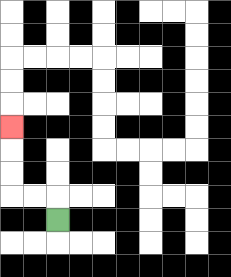{'start': '[2, 9]', 'end': '[0, 5]', 'path_directions': 'U,L,L,U,U,U', 'path_coordinates': '[[2, 9], [2, 8], [1, 8], [0, 8], [0, 7], [0, 6], [0, 5]]'}